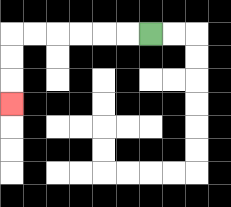{'start': '[6, 1]', 'end': '[0, 4]', 'path_directions': 'L,L,L,L,L,L,D,D,D', 'path_coordinates': '[[6, 1], [5, 1], [4, 1], [3, 1], [2, 1], [1, 1], [0, 1], [0, 2], [0, 3], [0, 4]]'}